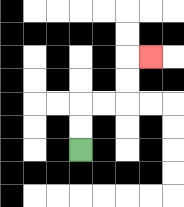{'start': '[3, 6]', 'end': '[6, 2]', 'path_directions': 'U,U,R,R,U,U,R', 'path_coordinates': '[[3, 6], [3, 5], [3, 4], [4, 4], [5, 4], [5, 3], [5, 2], [6, 2]]'}